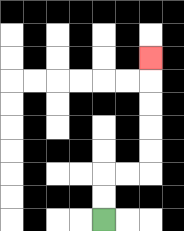{'start': '[4, 9]', 'end': '[6, 2]', 'path_directions': 'U,U,R,R,U,U,U,U,U', 'path_coordinates': '[[4, 9], [4, 8], [4, 7], [5, 7], [6, 7], [6, 6], [6, 5], [6, 4], [6, 3], [6, 2]]'}